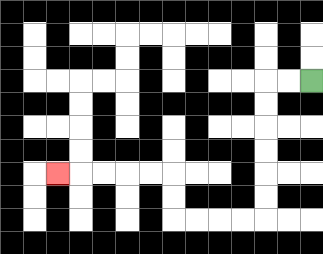{'start': '[13, 3]', 'end': '[2, 7]', 'path_directions': 'L,L,D,D,D,D,D,D,L,L,L,L,U,U,L,L,L,L,L', 'path_coordinates': '[[13, 3], [12, 3], [11, 3], [11, 4], [11, 5], [11, 6], [11, 7], [11, 8], [11, 9], [10, 9], [9, 9], [8, 9], [7, 9], [7, 8], [7, 7], [6, 7], [5, 7], [4, 7], [3, 7], [2, 7]]'}